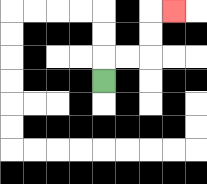{'start': '[4, 3]', 'end': '[7, 0]', 'path_directions': 'U,R,R,U,U,R', 'path_coordinates': '[[4, 3], [4, 2], [5, 2], [6, 2], [6, 1], [6, 0], [7, 0]]'}